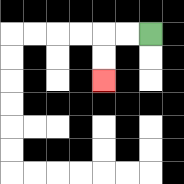{'start': '[6, 1]', 'end': '[4, 3]', 'path_directions': 'L,L,D,D', 'path_coordinates': '[[6, 1], [5, 1], [4, 1], [4, 2], [4, 3]]'}